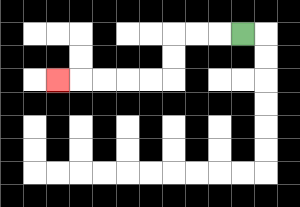{'start': '[10, 1]', 'end': '[2, 3]', 'path_directions': 'L,L,L,D,D,L,L,L,L,L', 'path_coordinates': '[[10, 1], [9, 1], [8, 1], [7, 1], [7, 2], [7, 3], [6, 3], [5, 3], [4, 3], [3, 3], [2, 3]]'}